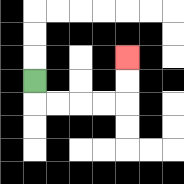{'start': '[1, 3]', 'end': '[5, 2]', 'path_directions': 'D,R,R,R,R,U,U', 'path_coordinates': '[[1, 3], [1, 4], [2, 4], [3, 4], [4, 4], [5, 4], [5, 3], [5, 2]]'}